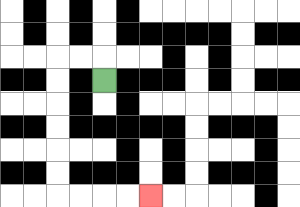{'start': '[4, 3]', 'end': '[6, 8]', 'path_directions': 'U,L,L,D,D,D,D,D,D,R,R,R,R', 'path_coordinates': '[[4, 3], [4, 2], [3, 2], [2, 2], [2, 3], [2, 4], [2, 5], [2, 6], [2, 7], [2, 8], [3, 8], [4, 8], [5, 8], [6, 8]]'}